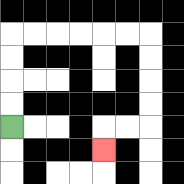{'start': '[0, 5]', 'end': '[4, 6]', 'path_directions': 'U,U,U,U,R,R,R,R,R,R,D,D,D,D,L,L,D', 'path_coordinates': '[[0, 5], [0, 4], [0, 3], [0, 2], [0, 1], [1, 1], [2, 1], [3, 1], [4, 1], [5, 1], [6, 1], [6, 2], [6, 3], [6, 4], [6, 5], [5, 5], [4, 5], [4, 6]]'}